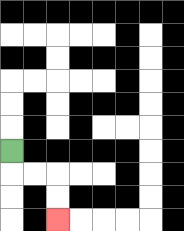{'start': '[0, 6]', 'end': '[2, 9]', 'path_directions': 'D,R,R,D,D', 'path_coordinates': '[[0, 6], [0, 7], [1, 7], [2, 7], [2, 8], [2, 9]]'}